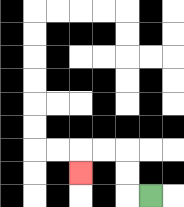{'start': '[6, 8]', 'end': '[3, 7]', 'path_directions': 'L,U,U,L,L,D', 'path_coordinates': '[[6, 8], [5, 8], [5, 7], [5, 6], [4, 6], [3, 6], [3, 7]]'}